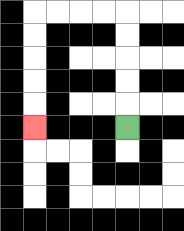{'start': '[5, 5]', 'end': '[1, 5]', 'path_directions': 'U,U,U,U,U,L,L,L,L,D,D,D,D,D', 'path_coordinates': '[[5, 5], [5, 4], [5, 3], [5, 2], [5, 1], [5, 0], [4, 0], [3, 0], [2, 0], [1, 0], [1, 1], [1, 2], [1, 3], [1, 4], [1, 5]]'}